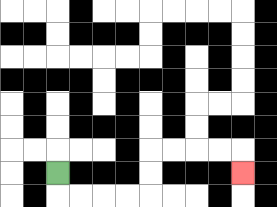{'start': '[2, 7]', 'end': '[10, 7]', 'path_directions': 'D,R,R,R,R,U,U,R,R,R,R,D', 'path_coordinates': '[[2, 7], [2, 8], [3, 8], [4, 8], [5, 8], [6, 8], [6, 7], [6, 6], [7, 6], [8, 6], [9, 6], [10, 6], [10, 7]]'}